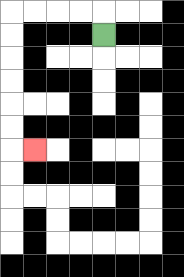{'start': '[4, 1]', 'end': '[1, 6]', 'path_directions': 'U,L,L,L,L,D,D,D,D,D,D,R', 'path_coordinates': '[[4, 1], [4, 0], [3, 0], [2, 0], [1, 0], [0, 0], [0, 1], [0, 2], [0, 3], [0, 4], [0, 5], [0, 6], [1, 6]]'}